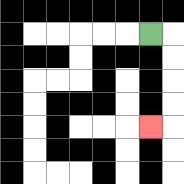{'start': '[6, 1]', 'end': '[6, 5]', 'path_directions': 'R,D,D,D,D,L', 'path_coordinates': '[[6, 1], [7, 1], [7, 2], [7, 3], [7, 4], [7, 5], [6, 5]]'}